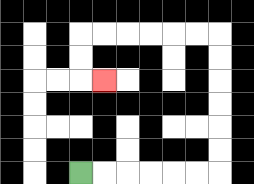{'start': '[3, 7]', 'end': '[4, 3]', 'path_directions': 'R,R,R,R,R,R,U,U,U,U,U,U,L,L,L,L,L,L,D,D,R', 'path_coordinates': '[[3, 7], [4, 7], [5, 7], [6, 7], [7, 7], [8, 7], [9, 7], [9, 6], [9, 5], [9, 4], [9, 3], [9, 2], [9, 1], [8, 1], [7, 1], [6, 1], [5, 1], [4, 1], [3, 1], [3, 2], [3, 3], [4, 3]]'}